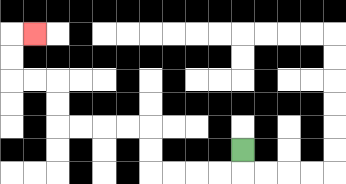{'start': '[10, 6]', 'end': '[1, 1]', 'path_directions': 'D,L,L,L,L,U,U,L,L,L,L,U,U,L,L,U,U,R', 'path_coordinates': '[[10, 6], [10, 7], [9, 7], [8, 7], [7, 7], [6, 7], [6, 6], [6, 5], [5, 5], [4, 5], [3, 5], [2, 5], [2, 4], [2, 3], [1, 3], [0, 3], [0, 2], [0, 1], [1, 1]]'}